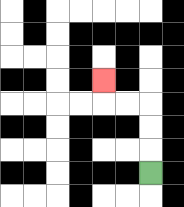{'start': '[6, 7]', 'end': '[4, 3]', 'path_directions': 'U,U,U,L,L,U', 'path_coordinates': '[[6, 7], [6, 6], [6, 5], [6, 4], [5, 4], [4, 4], [4, 3]]'}